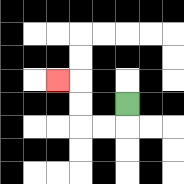{'start': '[5, 4]', 'end': '[2, 3]', 'path_directions': 'D,L,L,U,U,L', 'path_coordinates': '[[5, 4], [5, 5], [4, 5], [3, 5], [3, 4], [3, 3], [2, 3]]'}